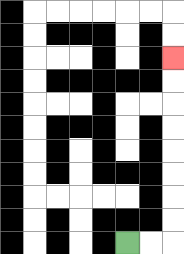{'start': '[5, 10]', 'end': '[7, 2]', 'path_directions': 'R,R,U,U,U,U,U,U,U,U', 'path_coordinates': '[[5, 10], [6, 10], [7, 10], [7, 9], [7, 8], [7, 7], [7, 6], [7, 5], [7, 4], [7, 3], [7, 2]]'}